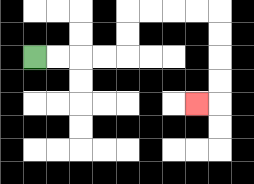{'start': '[1, 2]', 'end': '[8, 4]', 'path_directions': 'R,R,R,R,U,U,R,R,R,R,D,D,D,D,L', 'path_coordinates': '[[1, 2], [2, 2], [3, 2], [4, 2], [5, 2], [5, 1], [5, 0], [6, 0], [7, 0], [8, 0], [9, 0], [9, 1], [9, 2], [9, 3], [9, 4], [8, 4]]'}